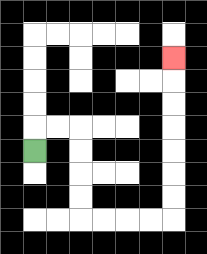{'start': '[1, 6]', 'end': '[7, 2]', 'path_directions': 'U,R,R,D,D,D,D,R,R,R,R,U,U,U,U,U,U,U', 'path_coordinates': '[[1, 6], [1, 5], [2, 5], [3, 5], [3, 6], [3, 7], [3, 8], [3, 9], [4, 9], [5, 9], [6, 9], [7, 9], [7, 8], [7, 7], [7, 6], [7, 5], [7, 4], [7, 3], [7, 2]]'}